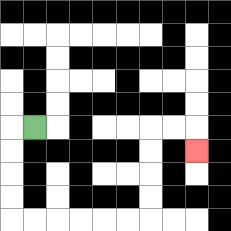{'start': '[1, 5]', 'end': '[8, 6]', 'path_directions': 'L,D,D,D,D,R,R,R,R,R,R,U,U,U,U,R,R,D', 'path_coordinates': '[[1, 5], [0, 5], [0, 6], [0, 7], [0, 8], [0, 9], [1, 9], [2, 9], [3, 9], [4, 9], [5, 9], [6, 9], [6, 8], [6, 7], [6, 6], [6, 5], [7, 5], [8, 5], [8, 6]]'}